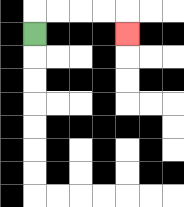{'start': '[1, 1]', 'end': '[5, 1]', 'path_directions': 'U,R,R,R,R,D', 'path_coordinates': '[[1, 1], [1, 0], [2, 0], [3, 0], [4, 0], [5, 0], [5, 1]]'}